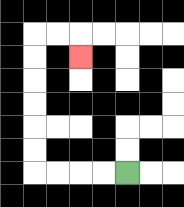{'start': '[5, 7]', 'end': '[3, 2]', 'path_directions': 'L,L,L,L,U,U,U,U,U,U,R,R,D', 'path_coordinates': '[[5, 7], [4, 7], [3, 7], [2, 7], [1, 7], [1, 6], [1, 5], [1, 4], [1, 3], [1, 2], [1, 1], [2, 1], [3, 1], [3, 2]]'}